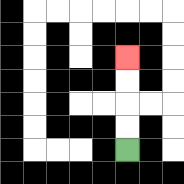{'start': '[5, 6]', 'end': '[5, 2]', 'path_directions': 'U,U,U,U', 'path_coordinates': '[[5, 6], [5, 5], [5, 4], [5, 3], [5, 2]]'}